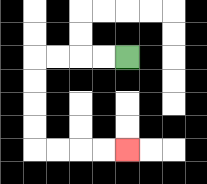{'start': '[5, 2]', 'end': '[5, 6]', 'path_directions': 'L,L,L,L,D,D,D,D,R,R,R,R', 'path_coordinates': '[[5, 2], [4, 2], [3, 2], [2, 2], [1, 2], [1, 3], [1, 4], [1, 5], [1, 6], [2, 6], [3, 6], [4, 6], [5, 6]]'}